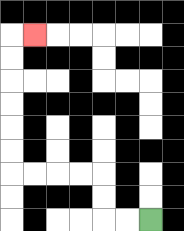{'start': '[6, 9]', 'end': '[1, 1]', 'path_directions': 'L,L,U,U,L,L,L,L,U,U,U,U,U,U,R', 'path_coordinates': '[[6, 9], [5, 9], [4, 9], [4, 8], [4, 7], [3, 7], [2, 7], [1, 7], [0, 7], [0, 6], [0, 5], [0, 4], [0, 3], [0, 2], [0, 1], [1, 1]]'}